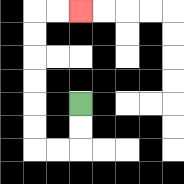{'start': '[3, 4]', 'end': '[3, 0]', 'path_directions': 'D,D,L,L,U,U,U,U,U,U,R,R', 'path_coordinates': '[[3, 4], [3, 5], [3, 6], [2, 6], [1, 6], [1, 5], [1, 4], [1, 3], [1, 2], [1, 1], [1, 0], [2, 0], [3, 0]]'}